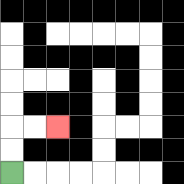{'start': '[0, 7]', 'end': '[2, 5]', 'path_directions': 'U,U,R,R', 'path_coordinates': '[[0, 7], [0, 6], [0, 5], [1, 5], [2, 5]]'}